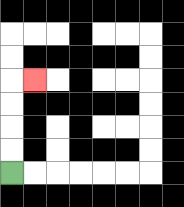{'start': '[0, 7]', 'end': '[1, 3]', 'path_directions': 'U,U,U,U,R', 'path_coordinates': '[[0, 7], [0, 6], [0, 5], [0, 4], [0, 3], [1, 3]]'}